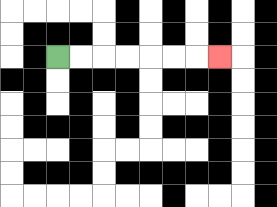{'start': '[2, 2]', 'end': '[9, 2]', 'path_directions': 'R,R,R,R,R,R,R', 'path_coordinates': '[[2, 2], [3, 2], [4, 2], [5, 2], [6, 2], [7, 2], [8, 2], [9, 2]]'}